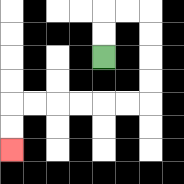{'start': '[4, 2]', 'end': '[0, 6]', 'path_directions': 'U,U,R,R,D,D,D,D,L,L,L,L,L,L,D,D', 'path_coordinates': '[[4, 2], [4, 1], [4, 0], [5, 0], [6, 0], [6, 1], [6, 2], [6, 3], [6, 4], [5, 4], [4, 4], [3, 4], [2, 4], [1, 4], [0, 4], [0, 5], [0, 6]]'}